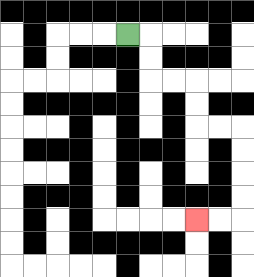{'start': '[5, 1]', 'end': '[8, 9]', 'path_directions': 'R,D,D,R,R,D,D,R,R,D,D,D,D,L,L', 'path_coordinates': '[[5, 1], [6, 1], [6, 2], [6, 3], [7, 3], [8, 3], [8, 4], [8, 5], [9, 5], [10, 5], [10, 6], [10, 7], [10, 8], [10, 9], [9, 9], [8, 9]]'}